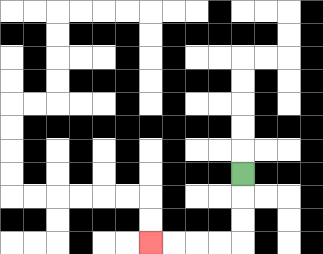{'start': '[10, 7]', 'end': '[6, 10]', 'path_directions': 'D,D,D,L,L,L,L', 'path_coordinates': '[[10, 7], [10, 8], [10, 9], [10, 10], [9, 10], [8, 10], [7, 10], [6, 10]]'}